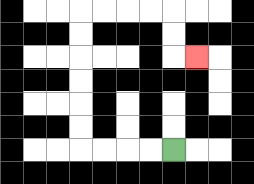{'start': '[7, 6]', 'end': '[8, 2]', 'path_directions': 'L,L,L,L,U,U,U,U,U,U,R,R,R,R,D,D,R', 'path_coordinates': '[[7, 6], [6, 6], [5, 6], [4, 6], [3, 6], [3, 5], [3, 4], [3, 3], [3, 2], [3, 1], [3, 0], [4, 0], [5, 0], [6, 0], [7, 0], [7, 1], [7, 2], [8, 2]]'}